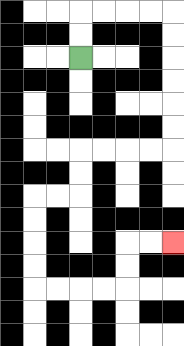{'start': '[3, 2]', 'end': '[7, 10]', 'path_directions': 'U,U,R,R,R,R,D,D,D,D,D,D,L,L,L,L,D,D,L,L,D,D,D,D,R,R,R,R,U,U,R,R', 'path_coordinates': '[[3, 2], [3, 1], [3, 0], [4, 0], [5, 0], [6, 0], [7, 0], [7, 1], [7, 2], [7, 3], [7, 4], [7, 5], [7, 6], [6, 6], [5, 6], [4, 6], [3, 6], [3, 7], [3, 8], [2, 8], [1, 8], [1, 9], [1, 10], [1, 11], [1, 12], [2, 12], [3, 12], [4, 12], [5, 12], [5, 11], [5, 10], [6, 10], [7, 10]]'}